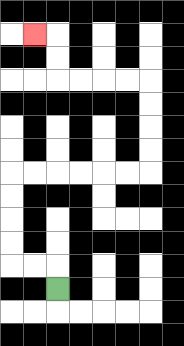{'start': '[2, 12]', 'end': '[1, 1]', 'path_directions': 'U,L,L,U,U,U,U,R,R,R,R,R,R,U,U,U,U,L,L,L,L,U,U,L', 'path_coordinates': '[[2, 12], [2, 11], [1, 11], [0, 11], [0, 10], [0, 9], [0, 8], [0, 7], [1, 7], [2, 7], [3, 7], [4, 7], [5, 7], [6, 7], [6, 6], [6, 5], [6, 4], [6, 3], [5, 3], [4, 3], [3, 3], [2, 3], [2, 2], [2, 1], [1, 1]]'}